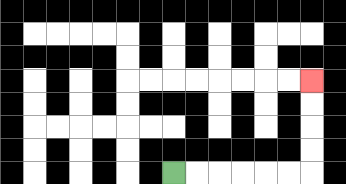{'start': '[7, 7]', 'end': '[13, 3]', 'path_directions': 'R,R,R,R,R,R,U,U,U,U', 'path_coordinates': '[[7, 7], [8, 7], [9, 7], [10, 7], [11, 7], [12, 7], [13, 7], [13, 6], [13, 5], [13, 4], [13, 3]]'}